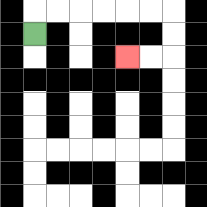{'start': '[1, 1]', 'end': '[5, 2]', 'path_directions': 'U,R,R,R,R,R,R,D,D,L,L', 'path_coordinates': '[[1, 1], [1, 0], [2, 0], [3, 0], [4, 0], [5, 0], [6, 0], [7, 0], [7, 1], [7, 2], [6, 2], [5, 2]]'}